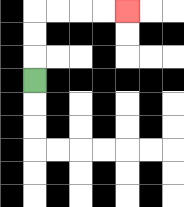{'start': '[1, 3]', 'end': '[5, 0]', 'path_directions': 'U,U,U,R,R,R,R', 'path_coordinates': '[[1, 3], [1, 2], [1, 1], [1, 0], [2, 0], [3, 0], [4, 0], [5, 0]]'}